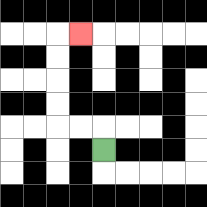{'start': '[4, 6]', 'end': '[3, 1]', 'path_directions': 'U,L,L,U,U,U,U,R', 'path_coordinates': '[[4, 6], [4, 5], [3, 5], [2, 5], [2, 4], [2, 3], [2, 2], [2, 1], [3, 1]]'}